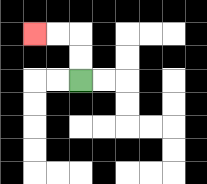{'start': '[3, 3]', 'end': '[1, 1]', 'path_directions': 'U,U,L,L', 'path_coordinates': '[[3, 3], [3, 2], [3, 1], [2, 1], [1, 1]]'}